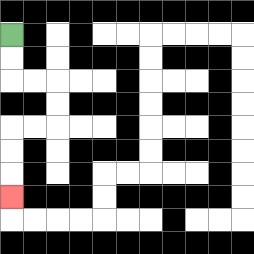{'start': '[0, 1]', 'end': '[0, 8]', 'path_directions': 'D,D,R,R,D,D,L,L,D,D,D', 'path_coordinates': '[[0, 1], [0, 2], [0, 3], [1, 3], [2, 3], [2, 4], [2, 5], [1, 5], [0, 5], [0, 6], [0, 7], [0, 8]]'}